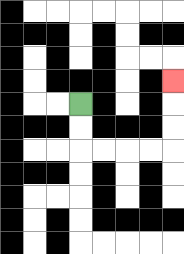{'start': '[3, 4]', 'end': '[7, 3]', 'path_directions': 'D,D,R,R,R,R,U,U,U', 'path_coordinates': '[[3, 4], [3, 5], [3, 6], [4, 6], [5, 6], [6, 6], [7, 6], [7, 5], [7, 4], [7, 3]]'}